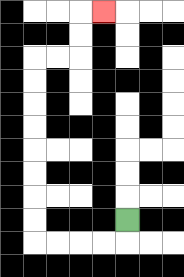{'start': '[5, 9]', 'end': '[4, 0]', 'path_directions': 'D,L,L,L,L,U,U,U,U,U,U,U,U,R,R,U,U,R', 'path_coordinates': '[[5, 9], [5, 10], [4, 10], [3, 10], [2, 10], [1, 10], [1, 9], [1, 8], [1, 7], [1, 6], [1, 5], [1, 4], [1, 3], [1, 2], [2, 2], [3, 2], [3, 1], [3, 0], [4, 0]]'}